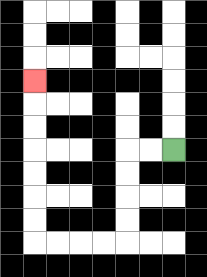{'start': '[7, 6]', 'end': '[1, 3]', 'path_directions': 'L,L,D,D,D,D,L,L,L,L,U,U,U,U,U,U,U', 'path_coordinates': '[[7, 6], [6, 6], [5, 6], [5, 7], [5, 8], [5, 9], [5, 10], [4, 10], [3, 10], [2, 10], [1, 10], [1, 9], [1, 8], [1, 7], [1, 6], [1, 5], [1, 4], [1, 3]]'}